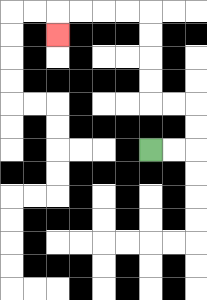{'start': '[6, 6]', 'end': '[2, 1]', 'path_directions': 'R,R,U,U,L,L,U,U,U,U,L,L,L,L,D', 'path_coordinates': '[[6, 6], [7, 6], [8, 6], [8, 5], [8, 4], [7, 4], [6, 4], [6, 3], [6, 2], [6, 1], [6, 0], [5, 0], [4, 0], [3, 0], [2, 0], [2, 1]]'}